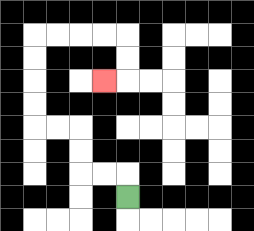{'start': '[5, 8]', 'end': '[4, 3]', 'path_directions': 'U,L,L,U,U,L,L,U,U,U,U,R,R,R,R,D,D,L', 'path_coordinates': '[[5, 8], [5, 7], [4, 7], [3, 7], [3, 6], [3, 5], [2, 5], [1, 5], [1, 4], [1, 3], [1, 2], [1, 1], [2, 1], [3, 1], [4, 1], [5, 1], [5, 2], [5, 3], [4, 3]]'}